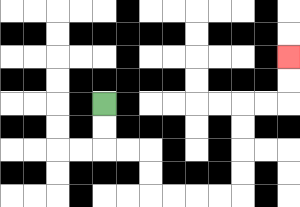{'start': '[4, 4]', 'end': '[12, 2]', 'path_directions': 'D,D,R,R,D,D,R,R,R,R,U,U,U,U,R,R,U,U', 'path_coordinates': '[[4, 4], [4, 5], [4, 6], [5, 6], [6, 6], [6, 7], [6, 8], [7, 8], [8, 8], [9, 8], [10, 8], [10, 7], [10, 6], [10, 5], [10, 4], [11, 4], [12, 4], [12, 3], [12, 2]]'}